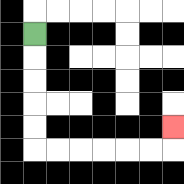{'start': '[1, 1]', 'end': '[7, 5]', 'path_directions': 'D,D,D,D,D,R,R,R,R,R,R,U', 'path_coordinates': '[[1, 1], [1, 2], [1, 3], [1, 4], [1, 5], [1, 6], [2, 6], [3, 6], [4, 6], [5, 6], [6, 6], [7, 6], [7, 5]]'}